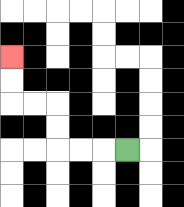{'start': '[5, 6]', 'end': '[0, 2]', 'path_directions': 'L,L,L,U,U,L,L,U,U', 'path_coordinates': '[[5, 6], [4, 6], [3, 6], [2, 6], [2, 5], [2, 4], [1, 4], [0, 4], [0, 3], [0, 2]]'}